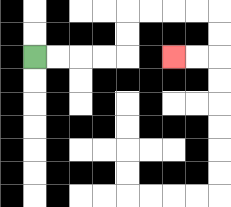{'start': '[1, 2]', 'end': '[7, 2]', 'path_directions': 'R,R,R,R,U,U,R,R,R,R,D,D,L,L', 'path_coordinates': '[[1, 2], [2, 2], [3, 2], [4, 2], [5, 2], [5, 1], [5, 0], [6, 0], [7, 0], [8, 0], [9, 0], [9, 1], [9, 2], [8, 2], [7, 2]]'}